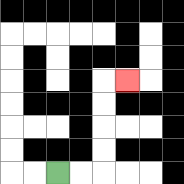{'start': '[2, 7]', 'end': '[5, 3]', 'path_directions': 'R,R,U,U,U,U,R', 'path_coordinates': '[[2, 7], [3, 7], [4, 7], [4, 6], [4, 5], [4, 4], [4, 3], [5, 3]]'}